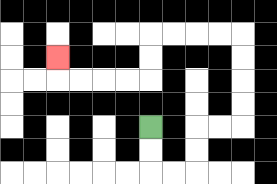{'start': '[6, 5]', 'end': '[2, 2]', 'path_directions': 'D,D,R,R,U,U,R,R,U,U,U,U,L,L,L,L,D,D,L,L,L,L,U', 'path_coordinates': '[[6, 5], [6, 6], [6, 7], [7, 7], [8, 7], [8, 6], [8, 5], [9, 5], [10, 5], [10, 4], [10, 3], [10, 2], [10, 1], [9, 1], [8, 1], [7, 1], [6, 1], [6, 2], [6, 3], [5, 3], [4, 3], [3, 3], [2, 3], [2, 2]]'}